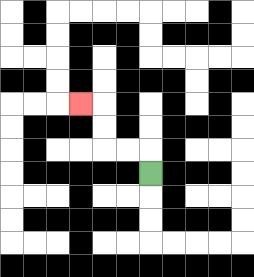{'start': '[6, 7]', 'end': '[3, 4]', 'path_directions': 'U,L,L,U,U,L', 'path_coordinates': '[[6, 7], [6, 6], [5, 6], [4, 6], [4, 5], [4, 4], [3, 4]]'}